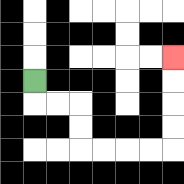{'start': '[1, 3]', 'end': '[7, 2]', 'path_directions': 'D,R,R,D,D,R,R,R,R,U,U,U,U', 'path_coordinates': '[[1, 3], [1, 4], [2, 4], [3, 4], [3, 5], [3, 6], [4, 6], [5, 6], [6, 6], [7, 6], [7, 5], [7, 4], [7, 3], [7, 2]]'}